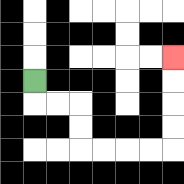{'start': '[1, 3]', 'end': '[7, 2]', 'path_directions': 'D,R,R,D,D,R,R,R,R,U,U,U,U', 'path_coordinates': '[[1, 3], [1, 4], [2, 4], [3, 4], [3, 5], [3, 6], [4, 6], [5, 6], [6, 6], [7, 6], [7, 5], [7, 4], [7, 3], [7, 2]]'}